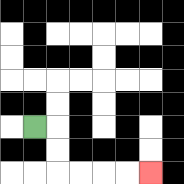{'start': '[1, 5]', 'end': '[6, 7]', 'path_directions': 'R,D,D,R,R,R,R', 'path_coordinates': '[[1, 5], [2, 5], [2, 6], [2, 7], [3, 7], [4, 7], [5, 7], [6, 7]]'}